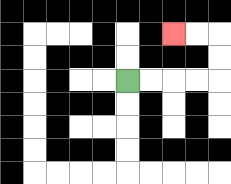{'start': '[5, 3]', 'end': '[7, 1]', 'path_directions': 'R,R,R,R,U,U,L,L', 'path_coordinates': '[[5, 3], [6, 3], [7, 3], [8, 3], [9, 3], [9, 2], [9, 1], [8, 1], [7, 1]]'}